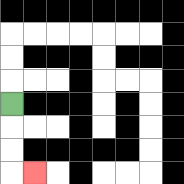{'start': '[0, 4]', 'end': '[1, 7]', 'path_directions': 'D,D,D,R', 'path_coordinates': '[[0, 4], [0, 5], [0, 6], [0, 7], [1, 7]]'}